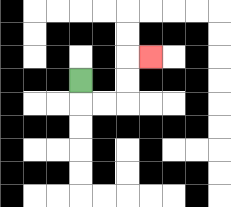{'start': '[3, 3]', 'end': '[6, 2]', 'path_directions': 'D,R,R,U,U,R', 'path_coordinates': '[[3, 3], [3, 4], [4, 4], [5, 4], [5, 3], [5, 2], [6, 2]]'}